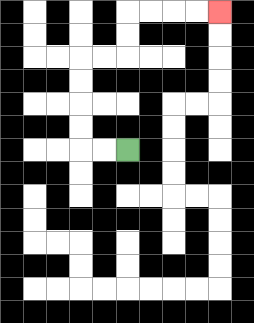{'start': '[5, 6]', 'end': '[9, 0]', 'path_directions': 'L,L,U,U,U,U,R,R,U,U,R,R,R,R', 'path_coordinates': '[[5, 6], [4, 6], [3, 6], [3, 5], [3, 4], [3, 3], [3, 2], [4, 2], [5, 2], [5, 1], [5, 0], [6, 0], [7, 0], [8, 0], [9, 0]]'}